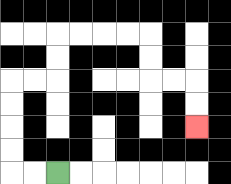{'start': '[2, 7]', 'end': '[8, 5]', 'path_directions': 'L,L,U,U,U,U,R,R,U,U,R,R,R,R,D,D,R,R,D,D', 'path_coordinates': '[[2, 7], [1, 7], [0, 7], [0, 6], [0, 5], [0, 4], [0, 3], [1, 3], [2, 3], [2, 2], [2, 1], [3, 1], [4, 1], [5, 1], [6, 1], [6, 2], [6, 3], [7, 3], [8, 3], [8, 4], [8, 5]]'}